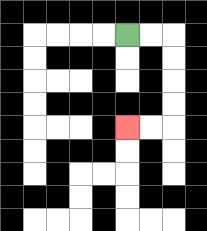{'start': '[5, 1]', 'end': '[5, 5]', 'path_directions': 'R,R,D,D,D,D,L,L', 'path_coordinates': '[[5, 1], [6, 1], [7, 1], [7, 2], [7, 3], [7, 4], [7, 5], [6, 5], [5, 5]]'}